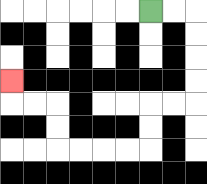{'start': '[6, 0]', 'end': '[0, 3]', 'path_directions': 'R,R,D,D,D,D,L,L,D,D,L,L,L,L,U,U,L,L,U', 'path_coordinates': '[[6, 0], [7, 0], [8, 0], [8, 1], [8, 2], [8, 3], [8, 4], [7, 4], [6, 4], [6, 5], [6, 6], [5, 6], [4, 6], [3, 6], [2, 6], [2, 5], [2, 4], [1, 4], [0, 4], [0, 3]]'}